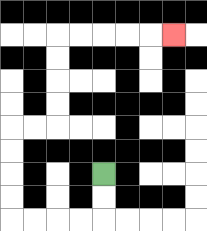{'start': '[4, 7]', 'end': '[7, 1]', 'path_directions': 'D,D,L,L,L,L,U,U,U,U,R,R,U,U,U,U,R,R,R,R,R', 'path_coordinates': '[[4, 7], [4, 8], [4, 9], [3, 9], [2, 9], [1, 9], [0, 9], [0, 8], [0, 7], [0, 6], [0, 5], [1, 5], [2, 5], [2, 4], [2, 3], [2, 2], [2, 1], [3, 1], [4, 1], [5, 1], [6, 1], [7, 1]]'}